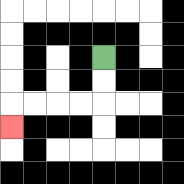{'start': '[4, 2]', 'end': '[0, 5]', 'path_directions': 'D,D,L,L,L,L,D', 'path_coordinates': '[[4, 2], [4, 3], [4, 4], [3, 4], [2, 4], [1, 4], [0, 4], [0, 5]]'}